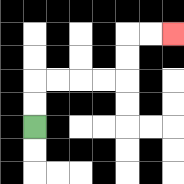{'start': '[1, 5]', 'end': '[7, 1]', 'path_directions': 'U,U,R,R,R,R,U,U,R,R', 'path_coordinates': '[[1, 5], [1, 4], [1, 3], [2, 3], [3, 3], [4, 3], [5, 3], [5, 2], [5, 1], [6, 1], [7, 1]]'}